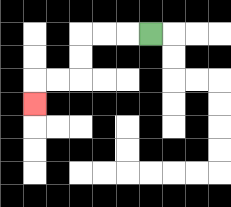{'start': '[6, 1]', 'end': '[1, 4]', 'path_directions': 'L,L,L,D,D,L,L,D', 'path_coordinates': '[[6, 1], [5, 1], [4, 1], [3, 1], [3, 2], [3, 3], [2, 3], [1, 3], [1, 4]]'}